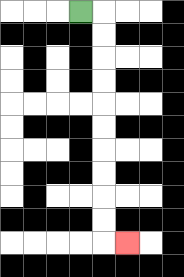{'start': '[3, 0]', 'end': '[5, 10]', 'path_directions': 'R,D,D,D,D,D,D,D,D,D,D,R', 'path_coordinates': '[[3, 0], [4, 0], [4, 1], [4, 2], [4, 3], [4, 4], [4, 5], [4, 6], [4, 7], [4, 8], [4, 9], [4, 10], [5, 10]]'}